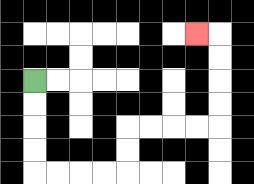{'start': '[1, 3]', 'end': '[8, 1]', 'path_directions': 'D,D,D,D,R,R,R,R,U,U,R,R,R,R,U,U,U,U,L', 'path_coordinates': '[[1, 3], [1, 4], [1, 5], [1, 6], [1, 7], [2, 7], [3, 7], [4, 7], [5, 7], [5, 6], [5, 5], [6, 5], [7, 5], [8, 5], [9, 5], [9, 4], [9, 3], [9, 2], [9, 1], [8, 1]]'}